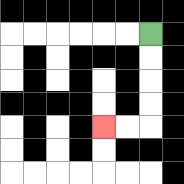{'start': '[6, 1]', 'end': '[4, 5]', 'path_directions': 'D,D,D,D,L,L', 'path_coordinates': '[[6, 1], [6, 2], [6, 3], [6, 4], [6, 5], [5, 5], [4, 5]]'}